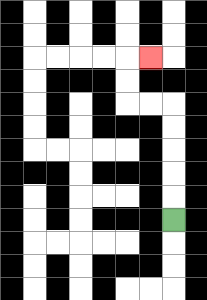{'start': '[7, 9]', 'end': '[6, 2]', 'path_directions': 'U,U,U,U,U,L,L,U,U,R', 'path_coordinates': '[[7, 9], [7, 8], [7, 7], [7, 6], [7, 5], [7, 4], [6, 4], [5, 4], [5, 3], [5, 2], [6, 2]]'}